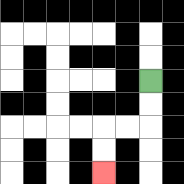{'start': '[6, 3]', 'end': '[4, 7]', 'path_directions': 'D,D,L,L,D,D', 'path_coordinates': '[[6, 3], [6, 4], [6, 5], [5, 5], [4, 5], [4, 6], [4, 7]]'}